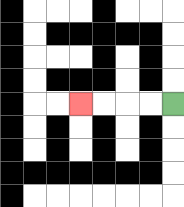{'start': '[7, 4]', 'end': '[3, 4]', 'path_directions': 'L,L,L,L', 'path_coordinates': '[[7, 4], [6, 4], [5, 4], [4, 4], [3, 4]]'}